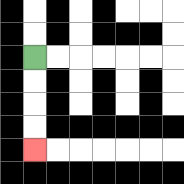{'start': '[1, 2]', 'end': '[1, 6]', 'path_directions': 'D,D,D,D', 'path_coordinates': '[[1, 2], [1, 3], [1, 4], [1, 5], [1, 6]]'}